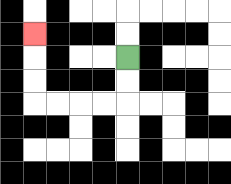{'start': '[5, 2]', 'end': '[1, 1]', 'path_directions': 'D,D,L,L,L,L,U,U,U', 'path_coordinates': '[[5, 2], [5, 3], [5, 4], [4, 4], [3, 4], [2, 4], [1, 4], [1, 3], [1, 2], [1, 1]]'}